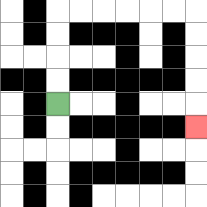{'start': '[2, 4]', 'end': '[8, 5]', 'path_directions': 'U,U,U,U,R,R,R,R,R,R,D,D,D,D,D', 'path_coordinates': '[[2, 4], [2, 3], [2, 2], [2, 1], [2, 0], [3, 0], [4, 0], [5, 0], [6, 0], [7, 0], [8, 0], [8, 1], [8, 2], [8, 3], [8, 4], [8, 5]]'}